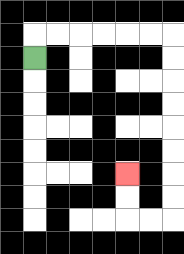{'start': '[1, 2]', 'end': '[5, 7]', 'path_directions': 'U,R,R,R,R,R,R,D,D,D,D,D,D,D,D,L,L,U,U', 'path_coordinates': '[[1, 2], [1, 1], [2, 1], [3, 1], [4, 1], [5, 1], [6, 1], [7, 1], [7, 2], [7, 3], [7, 4], [7, 5], [7, 6], [7, 7], [7, 8], [7, 9], [6, 9], [5, 9], [5, 8], [5, 7]]'}